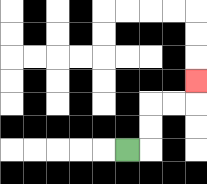{'start': '[5, 6]', 'end': '[8, 3]', 'path_directions': 'R,U,U,R,R,U', 'path_coordinates': '[[5, 6], [6, 6], [6, 5], [6, 4], [7, 4], [8, 4], [8, 3]]'}